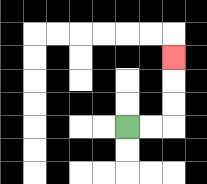{'start': '[5, 5]', 'end': '[7, 2]', 'path_directions': 'R,R,U,U,U', 'path_coordinates': '[[5, 5], [6, 5], [7, 5], [7, 4], [7, 3], [7, 2]]'}